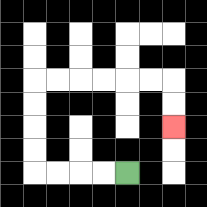{'start': '[5, 7]', 'end': '[7, 5]', 'path_directions': 'L,L,L,L,U,U,U,U,R,R,R,R,R,R,D,D', 'path_coordinates': '[[5, 7], [4, 7], [3, 7], [2, 7], [1, 7], [1, 6], [1, 5], [1, 4], [1, 3], [2, 3], [3, 3], [4, 3], [5, 3], [6, 3], [7, 3], [7, 4], [7, 5]]'}